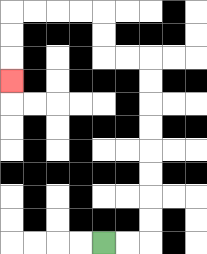{'start': '[4, 10]', 'end': '[0, 3]', 'path_directions': 'R,R,U,U,U,U,U,U,U,U,L,L,U,U,L,L,L,L,D,D,D', 'path_coordinates': '[[4, 10], [5, 10], [6, 10], [6, 9], [6, 8], [6, 7], [6, 6], [6, 5], [6, 4], [6, 3], [6, 2], [5, 2], [4, 2], [4, 1], [4, 0], [3, 0], [2, 0], [1, 0], [0, 0], [0, 1], [0, 2], [0, 3]]'}